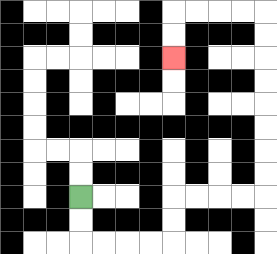{'start': '[3, 8]', 'end': '[7, 2]', 'path_directions': 'D,D,R,R,R,R,U,U,R,R,R,R,U,U,U,U,U,U,U,U,L,L,L,L,D,D', 'path_coordinates': '[[3, 8], [3, 9], [3, 10], [4, 10], [5, 10], [6, 10], [7, 10], [7, 9], [7, 8], [8, 8], [9, 8], [10, 8], [11, 8], [11, 7], [11, 6], [11, 5], [11, 4], [11, 3], [11, 2], [11, 1], [11, 0], [10, 0], [9, 0], [8, 0], [7, 0], [7, 1], [7, 2]]'}